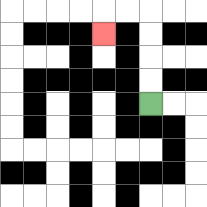{'start': '[6, 4]', 'end': '[4, 1]', 'path_directions': 'U,U,U,U,L,L,D', 'path_coordinates': '[[6, 4], [6, 3], [6, 2], [6, 1], [6, 0], [5, 0], [4, 0], [4, 1]]'}